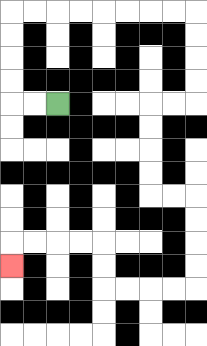{'start': '[2, 4]', 'end': '[0, 11]', 'path_directions': 'L,L,U,U,U,U,R,R,R,R,R,R,R,R,D,D,D,D,L,L,D,D,D,D,R,R,D,D,D,D,L,L,L,L,U,U,L,L,L,L,D', 'path_coordinates': '[[2, 4], [1, 4], [0, 4], [0, 3], [0, 2], [0, 1], [0, 0], [1, 0], [2, 0], [3, 0], [4, 0], [5, 0], [6, 0], [7, 0], [8, 0], [8, 1], [8, 2], [8, 3], [8, 4], [7, 4], [6, 4], [6, 5], [6, 6], [6, 7], [6, 8], [7, 8], [8, 8], [8, 9], [8, 10], [8, 11], [8, 12], [7, 12], [6, 12], [5, 12], [4, 12], [4, 11], [4, 10], [3, 10], [2, 10], [1, 10], [0, 10], [0, 11]]'}